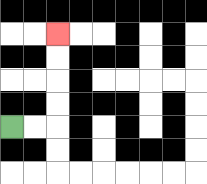{'start': '[0, 5]', 'end': '[2, 1]', 'path_directions': 'R,R,U,U,U,U', 'path_coordinates': '[[0, 5], [1, 5], [2, 5], [2, 4], [2, 3], [2, 2], [2, 1]]'}